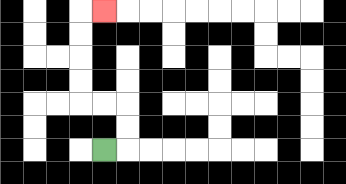{'start': '[4, 6]', 'end': '[4, 0]', 'path_directions': 'R,U,U,L,L,U,U,U,U,R', 'path_coordinates': '[[4, 6], [5, 6], [5, 5], [5, 4], [4, 4], [3, 4], [3, 3], [3, 2], [3, 1], [3, 0], [4, 0]]'}